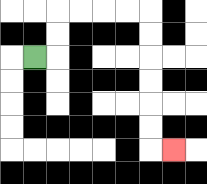{'start': '[1, 2]', 'end': '[7, 6]', 'path_directions': 'R,U,U,R,R,R,R,D,D,D,D,D,D,R', 'path_coordinates': '[[1, 2], [2, 2], [2, 1], [2, 0], [3, 0], [4, 0], [5, 0], [6, 0], [6, 1], [6, 2], [6, 3], [6, 4], [6, 5], [6, 6], [7, 6]]'}